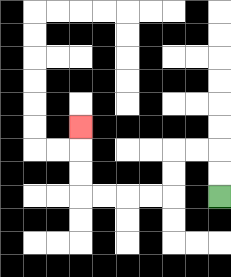{'start': '[9, 8]', 'end': '[3, 5]', 'path_directions': 'U,U,L,L,D,D,L,L,L,L,U,U,U', 'path_coordinates': '[[9, 8], [9, 7], [9, 6], [8, 6], [7, 6], [7, 7], [7, 8], [6, 8], [5, 8], [4, 8], [3, 8], [3, 7], [3, 6], [3, 5]]'}